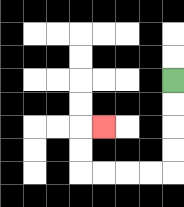{'start': '[7, 3]', 'end': '[4, 5]', 'path_directions': 'D,D,D,D,L,L,L,L,U,U,R', 'path_coordinates': '[[7, 3], [7, 4], [7, 5], [7, 6], [7, 7], [6, 7], [5, 7], [4, 7], [3, 7], [3, 6], [3, 5], [4, 5]]'}